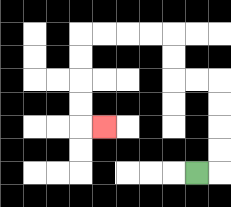{'start': '[8, 7]', 'end': '[4, 5]', 'path_directions': 'R,U,U,U,U,L,L,U,U,L,L,L,L,D,D,D,D,R', 'path_coordinates': '[[8, 7], [9, 7], [9, 6], [9, 5], [9, 4], [9, 3], [8, 3], [7, 3], [7, 2], [7, 1], [6, 1], [5, 1], [4, 1], [3, 1], [3, 2], [3, 3], [3, 4], [3, 5], [4, 5]]'}